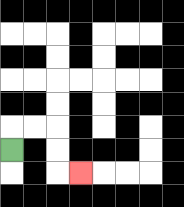{'start': '[0, 6]', 'end': '[3, 7]', 'path_directions': 'U,R,R,D,D,R', 'path_coordinates': '[[0, 6], [0, 5], [1, 5], [2, 5], [2, 6], [2, 7], [3, 7]]'}